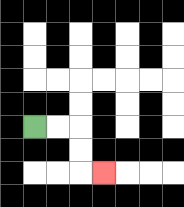{'start': '[1, 5]', 'end': '[4, 7]', 'path_directions': 'R,R,D,D,R', 'path_coordinates': '[[1, 5], [2, 5], [3, 5], [3, 6], [3, 7], [4, 7]]'}